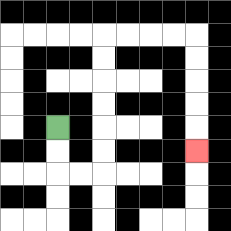{'start': '[2, 5]', 'end': '[8, 6]', 'path_directions': 'D,D,R,R,U,U,U,U,U,U,R,R,R,R,D,D,D,D,D', 'path_coordinates': '[[2, 5], [2, 6], [2, 7], [3, 7], [4, 7], [4, 6], [4, 5], [4, 4], [4, 3], [4, 2], [4, 1], [5, 1], [6, 1], [7, 1], [8, 1], [8, 2], [8, 3], [8, 4], [8, 5], [8, 6]]'}